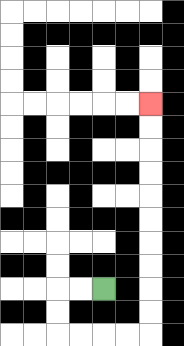{'start': '[4, 12]', 'end': '[6, 4]', 'path_directions': 'L,L,D,D,R,R,R,R,U,U,U,U,U,U,U,U,U,U', 'path_coordinates': '[[4, 12], [3, 12], [2, 12], [2, 13], [2, 14], [3, 14], [4, 14], [5, 14], [6, 14], [6, 13], [6, 12], [6, 11], [6, 10], [6, 9], [6, 8], [6, 7], [6, 6], [6, 5], [6, 4]]'}